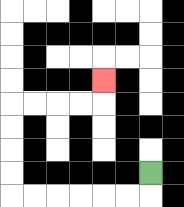{'start': '[6, 7]', 'end': '[4, 3]', 'path_directions': 'D,L,L,L,L,L,L,U,U,U,U,R,R,R,R,U', 'path_coordinates': '[[6, 7], [6, 8], [5, 8], [4, 8], [3, 8], [2, 8], [1, 8], [0, 8], [0, 7], [0, 6], [0, 5], [0, 4], [1, 4], [2, 4], [3, 4], [4, 4], [4, 3]]'}